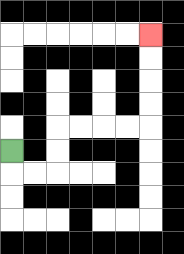{'start': '[0, 6]', 'end': '[6, 1]', 'path_directions': 'D,R,R,U,U,R,R,R,R,U,U,U,U', 'path_coordinates': '[[0, 6], [0, 7], [1, 7], [2, 7], [2, 6], [2, 5], [3, 5], [4, 5], [5, 5], [6, 5], [6, 4], [6, 3], [6, 2], [6, 1]]'}